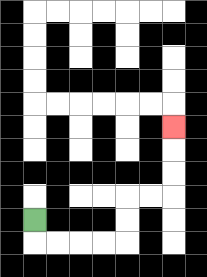{'start': '[1, 9]', 'end': '[7, 5]', 'path_directions': 'D,R,R,R,R,U,U,R,R,U,U,U', 'path_coordinates': '[[1, 9], [1, 10], [2, 10], [3, 10], [4, 10], [5, 10], [5, 9], [5, 8], [6, 8], [7, 8], [7, 7], [7, 6], [7, 5]]'}